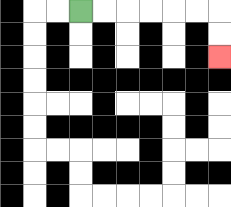{'start': '[3, 0]', 'end': '[9, 2]', 'path_directions': 'R,R,R,R,R,R,D,D', 'path_coordinates': '[[3, 0], [4, 0], [5, 0], [6, 0], [7, 0], [8, 0], [9, 0], [9, 1], [9, 2]]'}